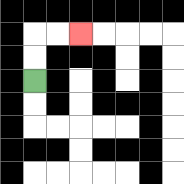{'start': '[1, 3]', 'end': '[3, 1]', 'path_directions': 'U,U,R,R', 'path_coordinates': '[[1, 3], [1, 2], [1, 1], [2, 1], [3, 1]]'}